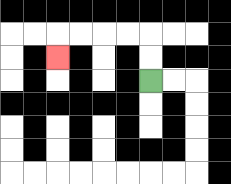{'start': '[6, 3]', 'end': '[2, 2]', 'path_directions': 'U,U,L,L,L,L,D', 'path_coordinates': '[[6, 3], [6, 2], [6, 1], [5, 1], [4, 1], [3, 1], [2, 1], [2, 2]]'}